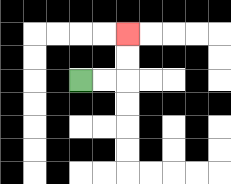{'start': '[3, 3]', 'end': '[5, 1]', 'path_directions': 'R,R,U,U', 'path_coordinates': '[[3, 3], [4, 3], [5, 3], [5, 2], [5, 1]]'}